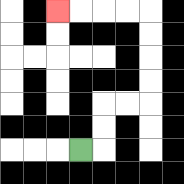{'start': '[3, 6]', 'end': '[2, 0]', 'path_directions': 'R,U,U,R,R,U,U,U,U,L,L,L,L', 'path_coordinates': '[[3, 6], [4, 6], [4, 5], [4, 4], [5, 4], [6, 4], [6, 3], [6, 2], [6, 1], [6, 0], [5, 0], [4, 0], [3, 0], [2, 0]]'}